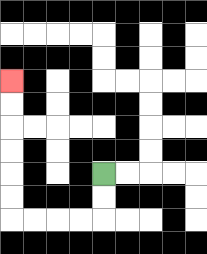{'start': '[4, 7]', 'end': '[0, 3]', 'path_directions': 'D,D,L,L,L,L,U,U,U,U,U,U', 'path_coordinates': '[[4, 7], [4, 8], [4, 9], [3, 9], [2, 9], [1, 9], [0, 9], [0, 8], [0, 7], [0, 6], [0, 5], [0, 4], [0, 3]]'}